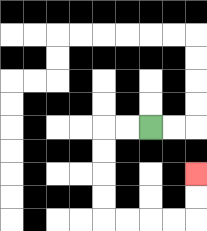{'start': '[6, 5]', 'end': '[8, 7]', 'path_directions': 'L,L,D,D,D,D,R,R,R,R,U,U', 'path_coordinates': '[[6, 5], [5, 5], [4, 5], [4, 6], [4, 7], [4, 8], [4, 9], [5, 9], [6, 9], [7, 9], [8, 9], [8, 8], [8, 7]]'}